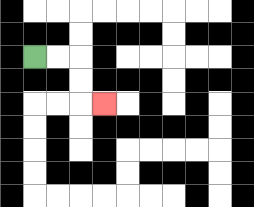{'start': '[1, 2]', 'end': '[4, 4]', 'path_directions': 'R,R,D,D,R', 'path_coordinates': '[[1, 2], [2, 2], [3, 2], [3, 3], [3, 4], [4, 4]]'}